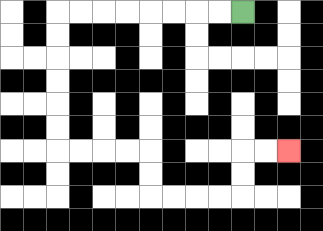{'start': '[10, 0]', 'end': '[12, 6]', 'path_directions': 'L,L,L,L,L,L,L,L,D,D,D,D,D,D,R,R,R,R,D,D,R,R,R,R,U,U,R,R', 'path_coordinates': '[[10, 0], [9, 0], [8, 0], [7, 0], [6, 0], [5, 0], [4, 0], [3, 0], [2, 0], [2, 1], [2, 2], [2, 3], [2, 4], [2, 5], [2, 6], [3, 6], [4, 6], [5, 6], [6, 6], [6, 7], [6, 8], [7, 8], [8, 8], [9, 8], [10, 8], [10, 7], [10, 6], [11, 6], [12, 6]]'}